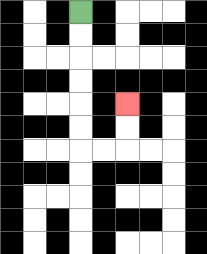{'start': '[3, 0]', 'end': '[5, 4]', 'path_directions': 'D,D,D,D,D,D,R,R,U,U', 'path_coordinates': '[[3, 0], [3, 1], [3, 2], [3, 3], [3, 4], [3, 5], [3, 6], [4, 6], [5, 6], [5, 5], [5, 4]]'}